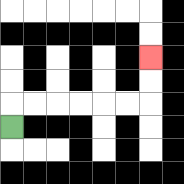{'start': '[0, 5]', 'end': '[6, 2]', 'path_directions': 'U,R,R,R,R,R,R,U,U', 'path_coordinates': '[[0, 5], [0, 4], [1, 4], [2, 4], [3, 4], [4, 4], [5, 4], [6, 4], [6, 3], [6, 2]]'}